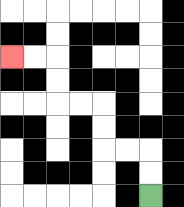{'start': '[6, 8]', 'end': '[0, 2]', 'path_directions': 'U,U,L,L,U,U,L,L,U,U,L,L', 'path_coordinates': '[[6, 8], [6, 7], [6, 6], [5, 6], [4, 6], [4, 5], [4, 4], [3, 4], [2, 4], [2, 3], [2, 2], [1, 2], [0, 2]]'}